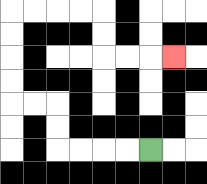{'start': '[6, 6]', 'end': '[7, 2]', 'path_directions': 'L,L,L,L,U,U,L,L,U,U,U,U,R,R,R,R,D,D,R,R,R', 'path_coordinates': '[[6, 6], [5, 6], [4, 6], [3, 6], [2, 6], [2, 5], [2, 4], [1, 4], [0, 4], [0, 3], [0, 2], [0, 1], [0, 0], [1, 0], [2, 0], [3, 0], [4, 0], [4, 1], [4, 2], [5, 2], [6, 2], [7, 2]]'}